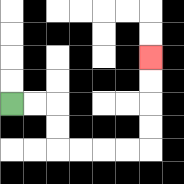{'start': '[0, 4]', 'end': '[6, 2]', 'path_directions': 'R,R,D,D,R,R,R,R,U,U,U,U', 'path_coordinates': '[[0, 4], [1, 4], [2, 4], [2, 5], [2, 6], [3, 6], [4, 6], [5, 6], [6, 6], [6, 5], [6, 4], [6, 3], [6, 2]]'}